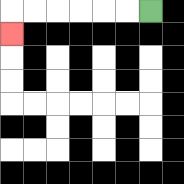{'start': '[6, 0]', 'end': '[0, 1]', 'path_directions': 'L,L,L,L,L,L,D', 'path_coordinates': '[[6, 0], [5, 0], [4, 0], [3, 0], [2, 0], [1, 0], [0, 0], [0, 1]]'}